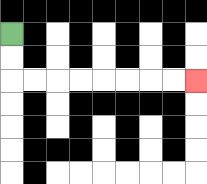{'start': '[0, 1]', 'end': '[8, 3]', 'path_directions': 'D,D,R,R,R,R,R,R,R,R', 'path_coordinates': '[[0, 1], [0, 2], [0, 3], [1, 3], [2, 3], [3, 3], [4, 3], [5, 3], [6, 3], [7, 3], [8, 3]]'}